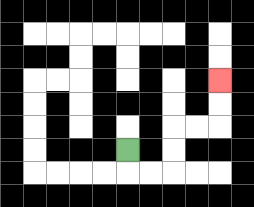{'start': '[5, 6]', 'end': '[9, 3]', 'path_directions': 'D,R,R,U,U,R,R,U,U', 'path_coordinates': '[[5, 6], [5, 7], [6, 7], [7, 7], [7, 6], [7, 5], [8, 5], [9, 5], [9, 4], [9, 3]]'}